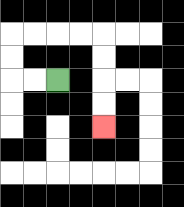{'start': '[2, 3]', 'end': '[4, 5]', 'path_directions': 'L,L,U,U,R,R,R,R,D,D,D,D', 'path_coordinates': '[[2, 3], [1, 3], [0, 3], [0, 2], [0, 1], [1, 1], [2, 1], [3, 1], [4, 1], [4, 2], [4, 3], [4, 4], [4, 5]]'}